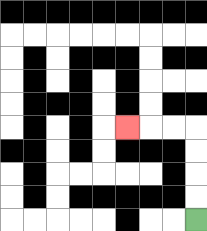{'start': '[8, 9]', 'end': '[5, 5]', 'path_directions': 'U,U,U,U,L,L,L', 'path_coordinates': '[[8, 9], [8, 8], [8, 7], [8, 6], [8, 5], [7, 5], [6, 5], [5, 5]]'}